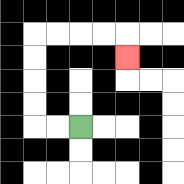{'start': '[3, 5]', 'end': '[5, 2]', 'path_directions': 'L,L,U,U,U,U,R,R,R,R,D', 'path_coordinates': '[[3, 5], [2, 5], [1, 5], [1, 4], [1, 3], [1, 2], [1, 1], [2, 1], [3, 1], [4, 1], [5, 1], [5, 2]]'}